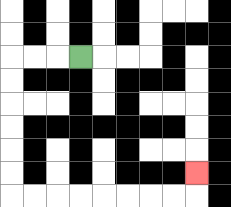{'start': '[3, 2]', 'end': '[8, 7]', 'path_directions': 'L,L,L,D,D,D,D,D,D,R,R,R,R,R,R,R,R,U', 'path_coordinates': '[[3, 2], [2, 2], [1, 2], [0, 2], [0, 3], [0, 4], [0, 5], [0, 6], [0, 7], [0, 8], [1, 8], [2, 8], [3, 8], [4, 8], [5, 8], [6, 8], [7, 8], [8, 8], [8, 7]]'}